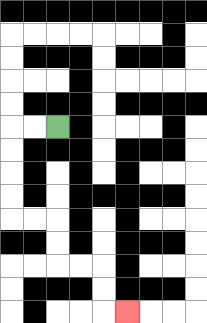{'start': '[2, 5]', 'end': '[5, 13]', 'path_directions': 'L,L,D,D,D,D,R,R,D,D,R,R,D,D,R', 'path_coordinates': '[[2, 5], [1, 5], [0, 5], [0, 6], [0, 7], [0, 8], [0, 9], [1, 9], [2, 9], [2, 10], [2, 11], [3, 11], [4, 11], [4, 12], [4, 13], [5, 13]]'}